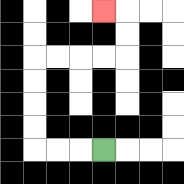{'start': '[4, 6]', 'end': '[4, 0]', 'path_directions': 'L,L,L,U,U,U,U,R,R,R,R,U,U,L', 'path_coordinates': '[[4, 6], [3, 6], [2, 6], [1, 6], [1, 5], [1, 4], [1, 3], [1, 2], [2, 2], [3, 2], [4, 2], [5, 2], [5, 1], [5, 0], [4, 0]]'}